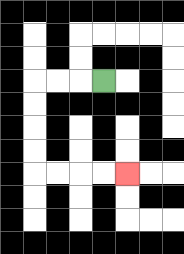{'start': '[4, 3]', 'end': '[5, 7]', 'path_directions': 'L,L,L,D,D,D,D,R,R,R,R', 'path_coordinates': '[[4, 3], [3, 3], [2, 3], [1, 3], [1, 4], [1, 5], [1, 6], [1, 7], [2, 7], [3, 7], [4, 7], [5, 7]]'}